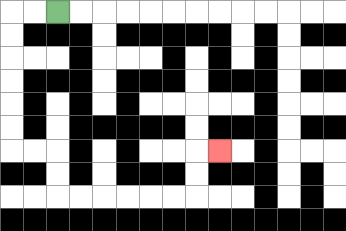{'start': '[2, 0]', 'end': '[9, 6]', 'path_directions': 'L,L,D,D,D,D,D,D,R,R,D,D,R,R,R,R,R,R,U,U,R', 'path_coordinates': '[[2, 0], [1, 0], [0, 0], [0, 1], [0, 2], [0, 3], [0, 4], [0, 5], [0, 6], [1, 6], [2, 6], [2, 7], [2, 8], [3, 8], [4, 8], [5, 8], [6, 8], [7, 8], [8, 8], [8, 7], [8, 6], [9, 6]]'}